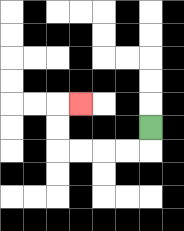{'start': '[6, 5]', 'end': '[3, 4]', 'path_directions': 'D,L,L,L,L,U,U,R', 'path_coordinates': '[[6, 5], [6, 6], [5, 6], [4, 6], [3, 6], [2, 6], [2, 5], [2, 4], [3, 4]]'}